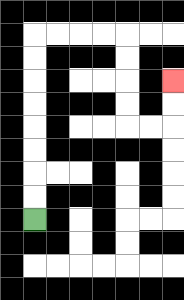{'start': '[1, 9]', 'end': '[7, 3]', 'path_directions': 'U,U,U,U,U,U,U,U,R,R,R,R,D,D,D,D,R,R,U,U', 'path_coordinates': '[[1, 9], [1, 8], [1, 7], [1, 6], [1, 5], [1, 4], [1, 3], [1, 2], [1, 1], [2, 1], [3, 1], [4, 1], [5, 1], [5, 2], [5, 3], [5, 4], [5, 5], [6, 5], [7, 5], [7, 4], [7, 3]]'}